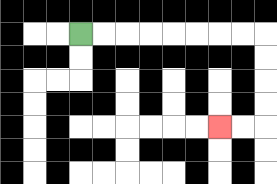{'start': '[3, 1]', 'end': '[9, 5]', 'path_directions': 'R,R,R,R,R,R,R,R,D,D,D,D,L,L', 'path_coordinates': '[[3, 1], [4, 1], [5, 1], [6, 1], [7, 1], [8, 1], [9, 1], [10, 1], [11, 1], [11, 2], [11, 3], [11, 4], [11, 5], [10, 5], [9, 5]]'}